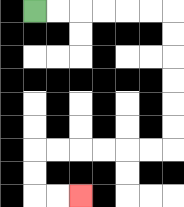{'start': '[1, 0]', 'end': '[3, 8]', 'path_directions': 'R,R,R,R,R,R,D,D,D,D,D,D,L,L,L,L,L,L,D,D,R,R', 'path_coordinates': '[[1, 0], [2, 0], [3, 0], [4, 0], [5, 0], [6, 0], [7, 0], [7, 1], [7, 2], [7, 3], [7, 4], [7, 5], [7, 6], [6, 6], [5, 6], [4, 6], [3, 6], [2, 6], [1, 6], [1, 7], [1, 8], [2, 8], [3, 8]]'}